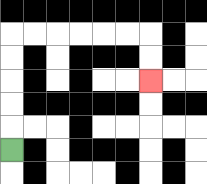{'start': '[0, 6]', 'end': '[6, 3]', 'path_directions': 'U,U,U,U,U,R,R,R,R,R,R,D,D', 'path_coordinates': '[[0, 6], [0, 5], [0, 4], [0, 3], [0, 2], [0, 1], [1, 1], [2, 1], [3, 1], [4, 1], [5, 1], [6, 1], [6, 2], [6, 3]]'}